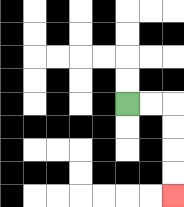{'start': '[5, 4]', 'end': '[7, 8]', 'path_directions': 'R,R,D,D,D,D', 'path_coordinates': '[[5, 4], [6, 4], [7, 4], [7, 5], [7, 6], [7, 7], [7, 8]]'}